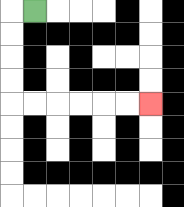{'start': '[1, 0]', 'end': '[6, 4]', 'path_directions': 'L,D,D,D,D,R,R,R,R,R,R', 'path_coordinates': '[[1, 0], [0, 0], [0, 1], [0, 2], [0, 3], [0, 4], [1, 4], [2, 4], [3, 4], [4, 4], [5, 4], [6, 4]]'}